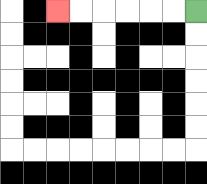{'start': '[8, 0]', 'end': '[2, 0]', 'path_directions': 'L,L,L,L,L,L', 'path_coordinates': '[[8, 0], [7, 0], [6, 0], [5, 0], [4, 0], [3, 0], [2, 0]]'}